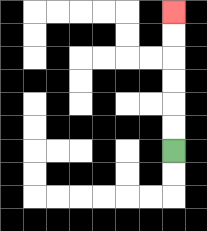{'start': '[7, 6]', 'end': '[7, 0]', 'path_directions': 'U,U,U,U,U,U', 'path_coordinates': '[[7, 6], [7, 5], [7, 4], [7, 3], [7, 2], [7, 1], [7, 0]]'}